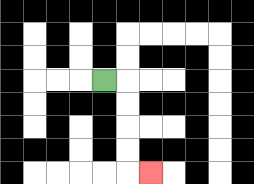{'start': '[4, 3]', 'end': '[6, 7]', 'path_directions': 'R,D,D,D,D,R', 'path_coordinates': '[[4, 3], [5, 3], [5, 4], [5, 5], [5, 6], [5, 7], [6, 7]]'}